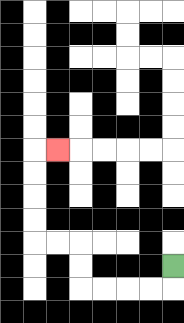{'start': '[7, 11]', 'end': '[2, 6]', 'path_directions': 'D,L,L,L,L,U,U,L,L,U,U,U,U,R', 'path_coordinates': '[[7, 11], [7, 12], [6, 12], [5, 12], [4, 12], [3, 12], [3, 11], [3, 10], [2, 10], [1, 10], [1, 9], [1, 8], [1, 7], [1, 6], [2, 6]]'}